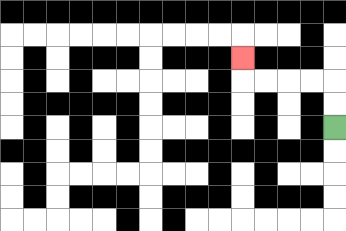{'start': '[14, 5]', 'end': '[10, 2]', 'path_directions': 'U,U,L,L,L,L,U', 'path_coordinates': '[[14, 5], [14, 4], [14, 3], [13, 3], [12, 3], [11, 3], [10, 3], [10, 2]]'}